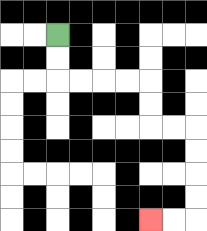{'start': '[2, 1]', 'end': '[6, 9]', 'path_directions': 'D,D,R,R,R,R,D,D,R,R,D,D,D,D,L,L', 'path_coordinates': '[[2, 1], [2, 2], [2, 3], [3, 3], [4, 3], [5, 3], [6, 3], [6, 4], [6, 5], [7, 5], [8, 5], [8, 6], [8, 7], [8, 8], [8, 9], [7, 9], [6, 9]]'}